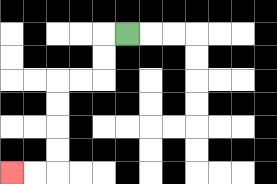{'start': '[5, 1]', 'end': '[0, 7]', 'path_directions': 'L,D,D,L,L,D,D,D,D,L,L', 'path_coordinates': '[[5, 1], [4, 1], [4, 2], [4, 3], [3, 3], [2, 3], [2, 4], [2, 5], [2, 6], [2, 7], [1, 7], [0, 7]]'}